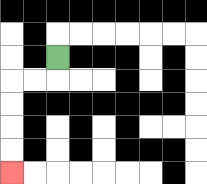{'start': '[2, 2]', 'end': '[0, 7]', 'path_directions': 'D,L,L,D,D,D,D', 'path_coordinates': '[[2, 2], [2, 3], [1, 3], [0, 3], [0, 4], [0, 5], [0, 6], [0, 7]]'}